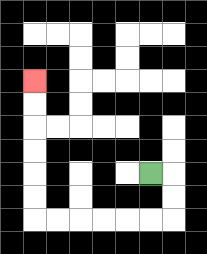{'start': '[6, 7]', 'end': '[1, 3]', 'path_directions': 'R,D,D,L,L,L,L,L,L,U,U,U,U,U,U', 'path_coordinates': '[[6, 7], [7, 7], [7, 8], [7, 9], [6, 9], [5, 9], [4, 9], [3, 9], [2, 9], [1, 9], [1, 8], [1, 7], [1, 6], [1, 5], [1, 4], [1, 3]]'}